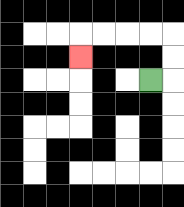{'start': '[6, 3]', 'end': '[3, 2]', 'path_directions': 'R,U,U,L,L,L,L,D', 'path_coordinates': '[[6, 3], [7, 3], [7, 2], [7, 1], [6, 1], [5, 1], [4, 1], [3, 1], [3, 2]]'}